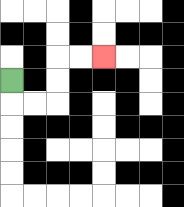{'start': '[0, 3]', 'end': '[4, 2]', 'path_directions': 'D,R,R,U,U,R,R', 'path_coordinates': '[[0, 3], [0, 4], [1, 4], [2, 4], [2, 3], [2, 2], [3, 2], [4, 2]]'}